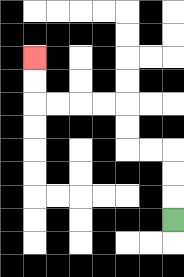{'start': '[7, 9]', 'end': '[1, 2]', 'path_directions': 'U,U,U,L,L,U,U,L,L,L,L,U,U', 'path_coordinates': '[[7, 9], [7, 8], [7, 7], [7, 6], [6, 6], [5, 6], [5, 5], [5, 4], [4, 4], [3, 4], [2, 4], [1, 4], [1, 3], [1, 2]]'}